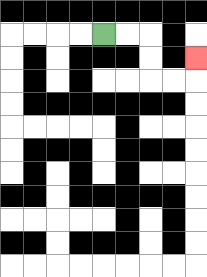{'start': '[4, 1]', 'end': '[8, 2]', 'path_directions': 'R,R,D,D,R,R,U', 'path_coordinates': '[[4, 1], [5, 1], [6, 1], [6, 2], [6, 3], [7, 3], [8, 3], [8, 2]]'}